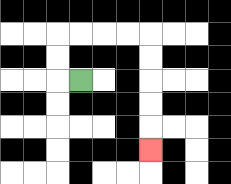{'start': '[3, 3]', 'end': '[6, 6]', 'path_directions': 'L,U,U,R,R,R,R,D,D,D,D,D', 'path_coordinates': '[[3, 3], [2, 3], [2, 2], [2, 1], [3, 1], [4, 1], [5, 1], [6, 1], [6, 2], [6, 3], [6, 4], [6, 5], [6, 6]]'}